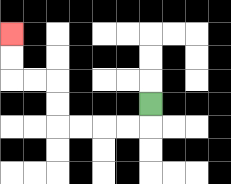{'start': '[6, 4]', 'end': '[0, 1]', 'path_directions': 'D,L,L,L,L,U,U,L,L,U,U', 'path_coordinates': '[[6, 4], [6, 5], [5, 5], [4, 5], [3, 5], [2, 5], [2, 4], [2, 3], [1, 3], [0, 3], [0, 2], [0, 1]]'}